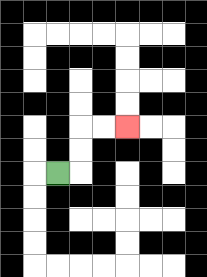{'start': '[2, 7]', 'end': '[5, 5]', 'path_directions': 'R,U,U,R,R', 'path_coordinates': '[[2, 7], [3, 7], [3, 6], [3, 5], [4, 5], [5, 5]]'}